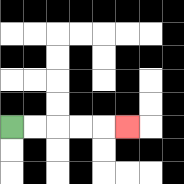{'start': '[0, 5]', 'end': '[5, 5]', 'path_directions': 'R,R,R,R,R', 'path_coordinates': '[[0, 5], [1, 5], [2, 5], [3, 5], [4, 5], [5, 5]]'}